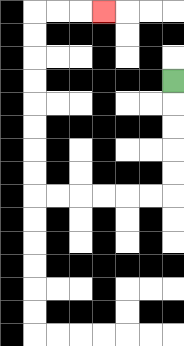{'start': '[7, 3]', 'end': '[4, 0]', 'path_directions': 'D,D,D,D,D,L,L,L,L,L,L,U,U,U,U,U,U,U,U,R,R,R', 'path_coordinates': '[[7, 3], [7, 4], [7, 5], [7, 6], [7, 7], [7, 8], [6, 8], [5, 8], [4, 8], [3, 8], [2, 8], [1, 8], [1, 7], [1, 6], [1, 5], [1, 4], [1, 3], [1, 2], [1, 1], [1, 0], [2, 0], [3, 0], [4, 0]]'}